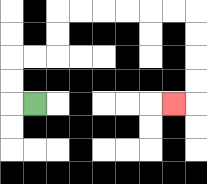{'start': '[1, 4]', 'end': '[7, 4]', 'path_directions': 'L,U,U,R,R,U,U,R,R,R,R,R,R,D,D,D,D,L', 'path_coordinates': '[[1, 4], [0, 4], [0, 3], [0, 2], [1, 2], [2, 2], [2, 1], [2, 0], [3, 0], [4, 0], [5, 0], [6, 0], [7, 0], [8, 0], [8, 1], [8, 2], [8, 3], [8, 4], [7, 4]]'}